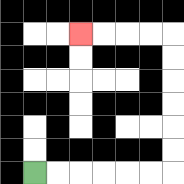{'start': '[1, 7]', 'end': '[3, 1]', 'path_directions': 'R,R,R,R,R,R,U,U,U,U,U,U,L,L,L,L', 'path_coordinates': '[[1, 7], [2, 7], [3, 7], [4, 7], [5, 7], [6, 7], [7, 7], [7, 6], [7, 5], [7, 4], [7, 3], [7, 2], [7, 1], [6, 1], [5, 1], [4, 1], [3, 1]]'}